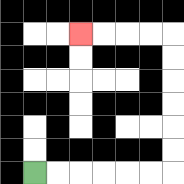{'start': '[1, 7]', 'end': '[3, 1]', 'path_directions': 'R,R,R,R,R,R,U,U,U,U,U,U,L,L,L,L', 'path_coordinates': '[[1, 7], [2, 7], [3, 7], [4, 7], [5, 7], [6, 7], [7, 7], [7, 6], [7, 5], [7, 4], [7, 3], [7, 2], [7, 1], [6, 1], [5, 1], [4, 1], [3, 1]]'}